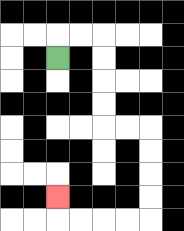{'start': '[2, 2]', 'end': '[2, 8]', 'path_directions': 'U,R,R,D,D,D,D,R,R,D,D,D,D,L,L,L,L,U', 'path_coordinates': '[[2, 2], [2, 1], [3, 1], [4, 1], [4, 2], [4, 3], [4, 4], [4, 5], [5, 5], [6, 5], [6, 6], [6, 7], [6, 8], [6, 9], [5, 9], [4, 9], [3, 9], [2, 9], [2, 8]]'}